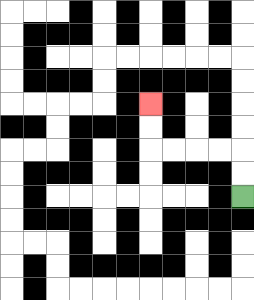{'start': '[10, 8]', 'end': '[6, 4]', 'path_directions': 'U,U,L,L,L,L,U,U', 'path_coordinates': '[[10, 8], [10, 7], [10, 6], [9, 6], [8, 6], [7, 6], [6, 6], [6, 5], [6, 4]]'}